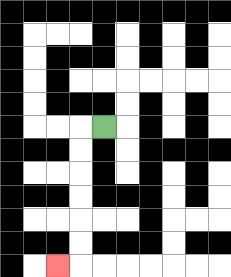{'start': '[4, 5]', 'end': '[2, 11]', 'path_directions': 'L,D,D,D,D,D,D,L', 'path_coordinates': '[[4, 5], [3, 5], [3, 6], [3, 7], [3, 8], [3, 9], [3, 10], [3, 11], [2, 11]]'}